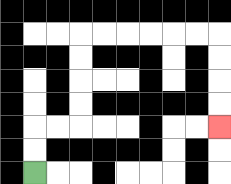{'start': '[1, 7]', 'end': '[9, 5]', 'path_directions': 'U,U,R,R,U,U,U,U,R,R,R,R,R,R,D,D,D,D', 'path_coordinates': '[[1, 7], [1, 6], [1, 5], [2, 5], [3, 5], [3, 4], [3, 3], [3, 2], [3, 1], [4, 1], [5, 1], [6, 1], [7, 1], [8, 1], [9, 1], [9, 2], [9, 3], [9, 4], [9, 5]]'}